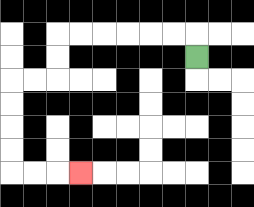{'start': '[8, 2]', 'end': '[3, 7]', 'path_directions': 'U,L,L,L,L,L,L,D,D,L,L,D,D,D,D,R,R,R', 'path_coordinates': '[[8, 2], [8, 1], [7, 1], [6, 1], [5, 1], [4, 1], [3, 1], [2, 1], [2, 2], [2, 3], [1, 3], [0, 3], [0, 4], [0, 5], [0, 6], [0, 7], [1, 7], [2, 7], [3, 7]]'}